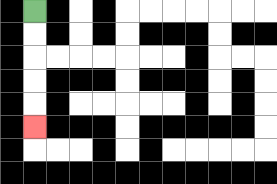{'start': '[1, 0]', 'end': '[1, 5]', 'path_directions': 'D,D,D,D,D', 'path_coordinates': '[[1, 0], [1, 1], [1, 2], [1, 3], [1, 4], [1, 5]]'}